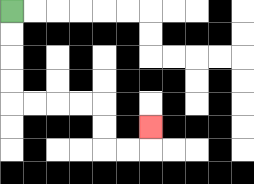{'start': '[0, 0]', 'end': '[6, 5]', 'path_directions': 'D,D,D,D,R,R,R,R,D,D,R,R,U', 'path_coordinates': '[[0, 0], [0, 1], [0, 2], [0, 3], [0, 4], [1, 4], [2, 4], [3, 4], [4, 4], [4, 5], [4, 6], [5, 6], [6, 6], [6, 5]]'}